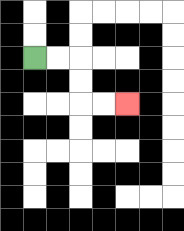{'start': '[1, 2]', 'end': '[5, 4]', 'path_directions': 'R,R,D,D,R,R', 'path_coordinates': '[[1, 2], [2, 2], [3, 2], [3, 3], [3, 4], [4, 4], [5, 4]]'}